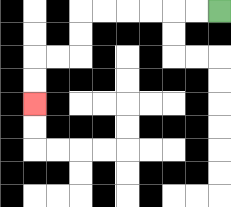{'start': '[9, 0]', 'end': '[1, 4]', 'path_directions': 'L,L,L,L,L,L,D,D,L,L,D,D', 'path_coordinates': '[[9, 0], [8, 0], [7, 0], [6, 0], [5, 0], [4, 0], [3, 0], [3, 1], [3, 2], [2, 2], [1, 2], [1, 3], [1, 4]]'}